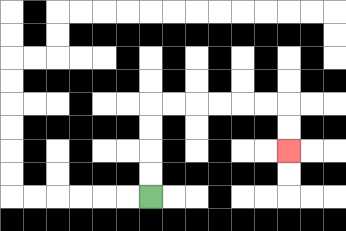{'start': '[6, 8]', 'end': '[12, 6]', 'path_directions': 'U,U,U,U,R,R,R,R,R,R,D,D', 'path_coordinates': '[[6, 8], [6, 7], [6, 6], [6, 5], [6, 4], [7, 4], [8, 4], [9, 4], [10, 4], [11, 4], [12, 4], [12, 5], [12, 6]]'}